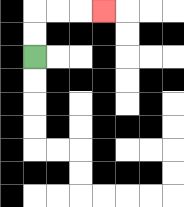{'start': '[1, 2]', 'end': '[4, 0]', 'path_directions': 'U,U,R,R,R', 'path_coordinates': '[[1, 2], [1, 1], [1, 0], [2, 0], [3, 0], [4, 0]]'}